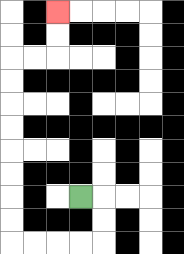{'start': '[3, 8]', 'end': '[2, 0]', 'path_directions': 'R,D,D,L,L,L,L,U,U,U,U,U,U,U,U,R,R,U,U', 'path_coordinates': '[[3, 8], [4, 8], [4, 9], [4, 10], [3, 10], [2, 10], [1, 10], [0, 10], [0, 9], [0, 8], [0, 7], [0, 6], [0, 5], [0, 4], [0, 3], [0, 2], [1, 2], [2, 2], [2, 1], [2, 0]]'}